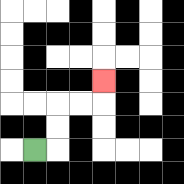{'start': '[1, 6]', 'end': '[4, 3]', 'path_directions': 'R,U,U,R,R,U', 'path_coordinates': '[[1, 6], [2, 6], [2, 5], [2, 4], [3, 4], [4, 4], [4, 3]]'}